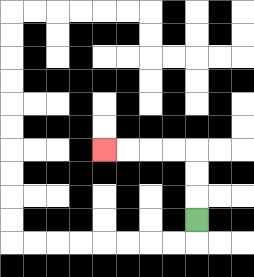{'start': '[8, 9]', 'end': '[4, 6]', 'path_directions': 'U,U,U,L,L,L,L', 'path_coordinates': '[[8, 9], [8, 8], [8, 7], [8, 6], [7, 6], [6, 6], [5, 6], [4, 6]]'}